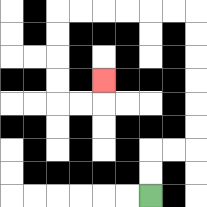{'start': '[6, 8]', 'end': '[4, 3]', 'path_directions': 'U,U,R,R,U,U,U,U,U,U,L,L,L,L,L,L,D,D,D,D,R,R,U', 'path_coordinates': '[[6, 8], [6, 7], [6, 6], [7, 6], [8, 6], [8, 5], [8, 4], [8, 3], [8, 2], [8, 1], [8, 0], [7, 0], [6, 0], [5, 0], [4, 0], [3, 0], [2, 0], [2, 1], [2, 2], [2, 3], [2, 4], [3, 4], [4, 4], [4, 3]]'}